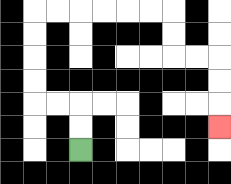{'start': '[3, 6]', 'end': '[9, 5]', 'path_directions': 'U,U,L,L,U,U,U,U,R,R,R,R,R,R,D,D,R,R,D,D,D', 'path_coordinates': '[[3, 6], [3, 5], [3, 4], [2, 4], [1, 4], [1, 3], [1, 2], [1, 1], [1, 0], [2, 0], [3, 0], [4, 0], [5, 0], [6, 0], [7, 0], [7, 1], [7, 2], [8, 2], [9, 2], [9, 3], [9, 4], [9, 5]]'}